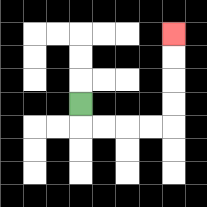{'start': '[3, 4]', 'end': '[7, 1]', 'path_directions': 'D,R,R,R,R,U,U,U,U', 'path_coordinates': '[[3, 4], [3, 5], [4, 5], [5, 5], [6, 5], [7, 5], [7, 4], [7, 3], [7, 2], [7, 1]]'}